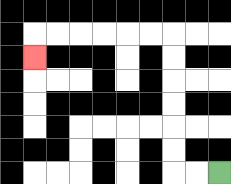{'start': '[9, 7]', 'end': '[1, 2]', 'path_directions': 'L,L,U,U,U,U,U,U,L,L,L,L,L,L,D', 'path_coordinates': '[[9, 7], [8, 7], [7, 7], [7, 6], [7, 5], [7, 4], [7, 3], [7, 2], [7, 1], [6, 1], [5, 1], [4, 1], [3, 1], [2, 1], [1, 1], [1, 2]]'}